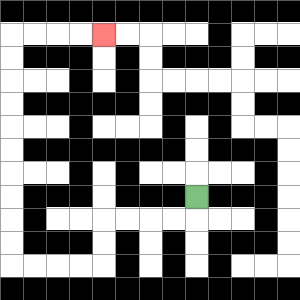{'start': '[8, 8]', 'end': '[4, 1]', 'path_directions': 'D,L,L,L,L,D,D,L,L,L,L,U,U,U,U,U,U,U,U,U,U,R,R,R,R', 'path_coordinates': '[[8, 8], [8, 9], [7, 9], [6, 9], [5, 9], [4, 9], [4, 10], [4, 11], [3, 11], [2, 11], [1, 11], [0, 11], [0, 10], [0, 9], [0, 8], [0, 7], [0, 6], [0, 5], [0, 4], [0, 3], [0, 2], [0, 1], [1, 1], [2, 1], [3, 1], [4, 1]]'}